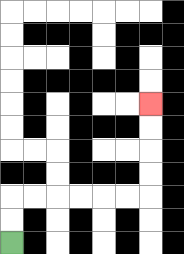{'start': '[0, 10]', 'end': '[6, 4]', 'path_directions': 'U,U,R,R,R,R,R,R,U,U,U,U', 'path_coordinates': '[[0, 10], [0, 9], [0, 8], [1, 8], [2, 8], [3, 8], [4, 8], [5, 8], [6, 8], [6, 7], [6, 6], [6, 5], [6, 4]]'}